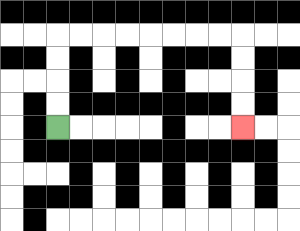{'start': '[2, 5]', 'end': '[10, 5]', 'path_directions': 'U,U,U,U,R,R,R,R,R,R,R,R,D,D,D,D', 'path_coordinates': '[[2, 5], [2, 4], [2, 3], [2, 2], [2, 1], [3, 1], [4, 1], [5, 1], [6, 1], [7, 1], [8, 1], [9, 1], [10, 1], [10, 2], [10, 3], [10, 4], [10, 5]]'}